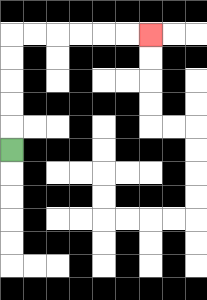{'start': '[0, 6]', 'end': '[6, 1]', 'path_directions': 'U,U,U,U,U,R,R,R,R,R,R', 'path_coordinates': '[[0, 6], [0, 5], [0, 4], [0, 3], [0, 2], [0, 1], [1, 1], [2, 1], [3, 1], [4, 1], [5, 1], [6, 1]]'}